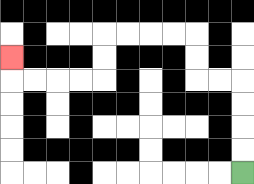{'start': '[10, 7]', 'end': '[0, 2]', 'path_directions': 'U,U,U,U,L,L,U,U,L,L,L,L,D,D,L,L,L,L,U', 'path_coordinates': '[[10, 7], [10, 6], [10, 5], [10, 4], [10, 3], [9, 3], [8, 3], [8, 2], [8, 1], [7, 1], [6, 1], [5, 1], [4, 1], [4, 2], [4, 3], [3, 3], [2, 3], [1, 3], [0, 3], [0, 2]]'}